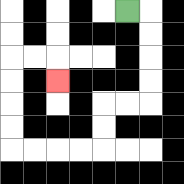{'start': '[5, 0]', 'end': '[2, 3]', 'path_directions': 'R,D,D,D,D,L,L,D,D,L,L,L,L,U,U,U,U,R,R,D', 'path_coordinates': '[[5, 0], [6, 0], [6, 1], [6, 2], [6, 3], [6, 4], [5, 4], [4, 4], [4, 5], [4, 6], [3, 6], [2, 6], [1, 6], [0, 6], [0, 5], [0, 4], [0, 3], [0, 2], [1, 2], [2, 2], [2, 3]]'}